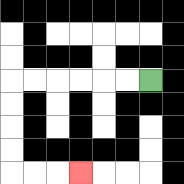{'start': '[6, 3]', 'end': '[3, 7]', 'path_directions': 'L,L,L,L,L,L,D,D,D,D,R,R,R', 'path_coordinates': '[[6, 3], [5, 3], [4, 3], [3, 3], [2, 3], [1, 3], [0, 3], [0, 4], [0, 5], [0, 6], [0, 7], [1, 7], [2, 7], [3, 7]]'}